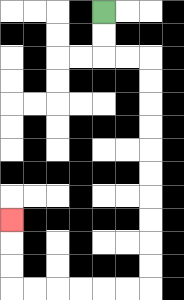{'start': '[4, 0]', 'end': '[0, 9]', 'path_directions': 'D,D,R,R,D,D,D,D,D,D,D,D,D,D,L,L,L,L,L,L,U,U,U', 'path_coordinates': '[[4, 0], [4, 1], [4, 2], [5, 2], [6, 2], [6, 3], [6, 4], [6, 5], [6, 6], [6, 7], [6, 8], [6, 9], [6, 10], [6, 11], [6, 12], [5, 12], [4, 12], [3, 12], [2, 12], [1, 12], [0, 12], [0, 11], [0, 10], [0, 9]]'}